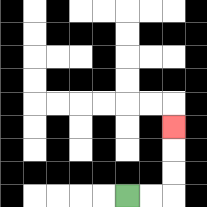{'start': '[5, 8]', 'end': '[7, 5]', 'path_directions': 'R,R,U,U,U', 'path_coordinates': '[[5, 8], [6, 8], [7, 8], [7, 7], [7, 6], [7, 5]]'}